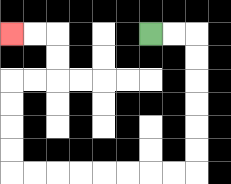{'start': '[6, 1]', 'end': '[0, 1]', 'path_directions': 'R,R,D,D,D,D,D,D,L,L,L,L,L,L,L,L,U,U,U,U,R,R,U,U,L,L', 'path_coordinates': '[[6, 1], [7, 1], [8, 1], [8, 2], [8, 3], [8, 4], [8, 5], [8, 6], [8, 7], [7, 7], [6, 7], [5, 7], [4, 7], [3, 7], [2, 7], [1, 7], [0, 7], [0, 6], [0, 5], [0, 4], [0, 3], [1, 3], [2, 3], [2, 2], [2, 1], [1, 1], [0, 1]]'}